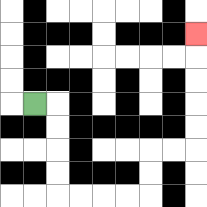{'start': '[1, 4]', 'end': '[8, 1]', 'path_directions': 'R,D,D,D,D,R,R,R,R,U,U,R,R,U,U,U,U,U', 'path_coordinates': '[[1, 4], [2, 4], [2, 5], [2, 6], [2, 7], [2, 8], [3, 8], [4, 8], [5, 8], [6, 8], [6, 7], [6, 6], [7, 6], [8, 6], [8, 5], [8, 4], [8, 3], [8, 2], [8, 1]]'}